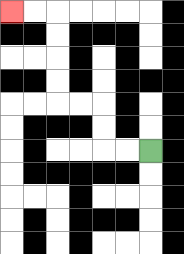{'start': '[6, 6]', 'end': '[0, 0]', 'path_directions': 'L,L,U,U,L,L,U,U,U,U,L,L', 'path_coordinates': '[[6, 6], [5, 6], [4, 6], [4, 5], [4, 4], [3, 4], [2, 4], [2, 3], [2, 2], [2, 1], [2, 0], [1, 0], [0, 0]]'}